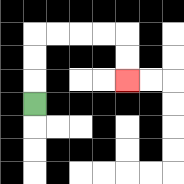{'start': '[1, 4]', 'end': '[5, 3]', 'path_directions': 'U,U,U,R,R,R,R,D,D', 'path_coordinates': '[[1, 4], [1, 3], [1, 2], [1, 1], [2, 1], [3, 1], [4, 1], [5, 1], [5, 2], [5, 3]]'}